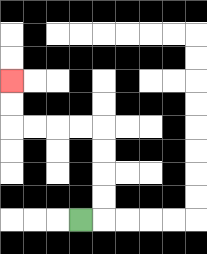{'start': '[3, 9]', 'end': '[0, 3]', 'path_directions': 'R,U,U,U,U,L,L,L,L,U,U', 'path_coordinates': '[[3, 9], [4, 9], [4, 8], [4, 7], [4, 6], [4, 5], [3, 5], [2, 5], [1, 5], [0, 5], [0, 4], [0, 3]]'}